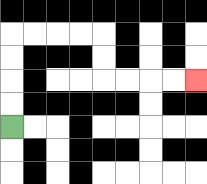{'start': '[0, 5]', 'end': '[8, 3]', 'path_directions': 'U,U,U,U,R,R,R,R,D,D,R,R,R,R', 'path_coordinates': '[[0, 5], [0, 4], [0, 3], [0, 2], [0, 1], [1, 1], [2, 1], [3, 1], [4, 1], [4, 2], [4, 3], [5, 3], [6, 3], [7, 3], [8, 3]]'}